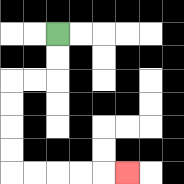{'start': '[2, 1]', 'end': '[5, 7]', 'path_directions': 'D,D,L,L,D,D,D,D,R,R,R,R,R', 'path_coordinates': '[[2, 1], [2, 2], [2, 3], [1, 3], [0, 3], [0, 4], [0, 5], [0, 6], [0, 7], [1, 7], [2, 7], [3, 7], [4, 7], [5, 7]]'}